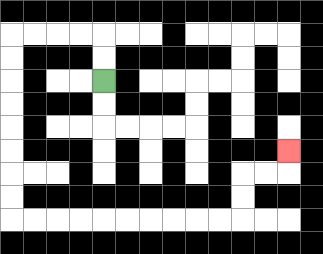{'start': '[4, 3]', 'end': '[12, 6]', 'path_directions': 'U,U,L,L,L,L,D,D,D,D,D,D,D,D,R,R,R,R,R,R,R,R,R,R,U,U,R,R,U', 'path_coordinates': '[[4, 3], [4, 2], [4, 1], [3, 1], [2, 1], [1, 1], [0, 1], [0, 2], [0, 3], [0, 4], [0, 5], [0, 6], [0, 7], [0, 8], [0, 9], [1, 9], [2, 9], [3, 9], [4, 9], [5, 9], [6, 9], [7, 9], [8, 9], [9, 9], [10, 9], [10, 8], [10, 7], [11, 7], [12, 7], [12, 6]]'}